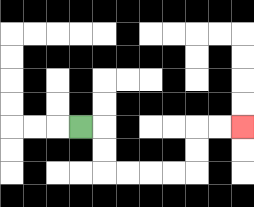{'start': '[3, 5]', 'end': '[10, 5]', 'path_directions': 'R,D,D,R,R,R,R,U,U,R,R', 'path_coordinates': '[[3, 5], [4, 5], [4, 6], [4, 7], [5, 7], [6, 7], [7, 7], [8, 7], [8, 6], [8, 5], [9, 5], [10, 5]]'}